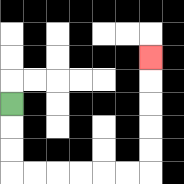{'start': '[0, 4]', 'end': '[6, 2]', 'path_directions': 'D,D,D,R,R,R,R,R,R,U,U,U,U,U', 'path_coordinates': '[[0, 4], [0, 5], [0, 6], [0, 7], [1, 7], [2, 7], [3, 7], [4, 7], [5, 7], [6, 7], [6, 6], [6, 5], [6, 4], [6, 3], [6, 2]]'}